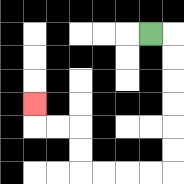{'start': '[6, 1]', 'end': '[1, 4]', 'path_directions': 'R,D,D,D,D,D,D,L,L,L,L,U,U,L,L,U', 'path_coordinates': '[[6, 1], [7, 1], [7, 2], [7, 3], [7, 4], [7, 5], [7, 6], [7, 7], [6, 7], [5, 7], [4, 7], [3, 7], [3, 6], [3, 5], [2, 5], [1, 5], [1, 4]]'}